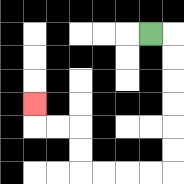{'start': '[6, 1]', 'end': '[1, 4]', 'path_directions': 'R,D,D,D,D,D,D,L,L,L,L,U,U,L,L,U', 'path_coordinates': '[[6, 1], [7, 1], [7, 2], [7, 3], [7, 4], [7, 5], [7, 6], [7, 7], [6, 7], [5, 7], [4, 7], [3, 7], [3, 6], [3, 5], [2, 5], [1, 5], [1, 4]]'}